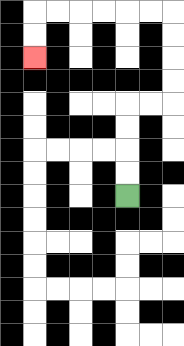{'start': '[5, 8]', 'end': '[1, 2]', 'path_directions': 'U,U,U,U,R,R,U,U,U,U,L,L,L,L,L,L,D,D', 'path_coordinates': '[[5, 8], [5, 7], [5, 6], [5, 5], [5, 4], [6, 4], [7, 4], [7, 3], [7, 2], [7, 1], [7, 0], [6, 0], [5, 0], [4, 0], [3, 0], [2, 0], [1, 0], [1, 1], [1, 2]]'}